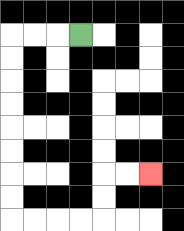{'start': '[3, 1]', 'end': '[6, 7]', 'path_directions': 'L,L,L,D,D,D,D,D,D,D,D,R,R,R,R,U,U,R,R', 'path_coordinates': '[[3, 1], [2, 1], [1, 1], [0, 1], [0, 2], [0, 3], [0, 4], [0, 5], [0, 6], [0, 7], [0, 8], [0, 9], [1, 9], [2, 9], [3, 9], [4, 9], [4, 8], [4, 7], [5, 7], [6, 7]]'}